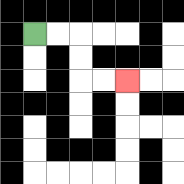{'start': '[1, 1]', 'end': '[5, 3]', 'path_directions': 'R,R,D,D,R,R', 'path_coordinates': '[[1, 1], [2, 1], [3, 1], [3, 2], [3, 3], [4, 3], [5, 3]]'}